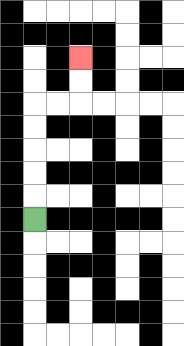{'start': '[1, 9]', 'end': '[3, 2]', 'path_directions': 'U,U,U,U,U,R,R,U,U', 'path_coordinates': '[[1, 9], [1, 8], [1, 7], [1, 6], [1, 5], [1, 4], [2, 4], [3, 4], [3, 3], [3, 2]]'}